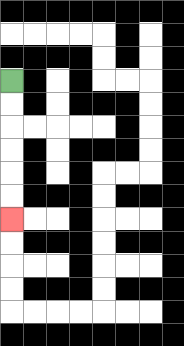{'start': '[0, 3]', 'end': '[0, 9]', 'path_directions': 'D,D,D,D,D,D', 'path_coordinates': '[[0, 3], [0, 4], [0, 5], [0, 6], [0, 7], [0, 8], [0, 9]]'}